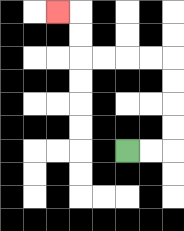{'start': '[5, 6]', 'end': '[2, 0]', 'path_directions': 'R,R,U,U,U,U,L,L,L,L,U,U,L', 'path_coordinates': '[[5, 6], [6, 6], [7, 6], [7, 5], [7, 4], [7, 3], [7, 2], [6, 2], [5, 2], [4, 2], [3, 2], [3, 1], [3, 0], [2, 0]]'}